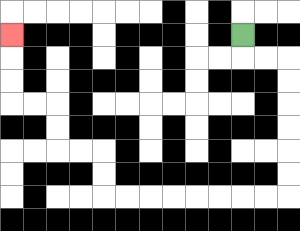{'start': '[10, 1]', 'end': '[0, 1]', 'path_directions': 'D,R,R,D,D,D,D,D,D,L,L,L,L,L,L,L,L,U,U,L,L,U,U,L,L,U,U,U', 'path_coordinates': '[[10, 1], [10, 2], [11, 2], [12, 2], [12, 3], [12, 4], [12, 5], [12, 6], [12, 7], [12, 8], [11, 8], [10, 8], [9, 8], [8, 8], [7, 8], [6, 8], [5, 8], [4, 8], [4, 7], [4, 6], [3, 6], [2, 6], [2, 5], [2, 4], [1, 4], [0, 4], [0, 3], [0, 2], [0, 1]]'}